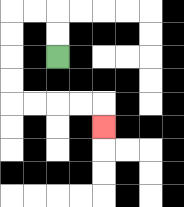{'start': '[2, 2]', 'end': '[4, 5]', 'path_directions': 'U,U,L,L,D,D,D,D,R,R,R,R,D', 'path_coordinates': '[[2, 2], [2, 1], [2, 0], [1, 0], [0, 0], [0, 1], [0, 2], [0, 3], [0, 4], [1, 4], [2, 4], [3, 4], [4, 4], [4, 5]]'}